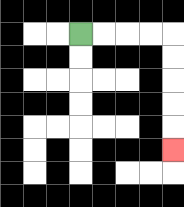{'start': '[3, 1]', 'end': '[7, 6]', 'path_directions': 'R,R,R,R,D,D,D,D,D', 'path_coordinates': '[[3, 1], [4, 1], [5, 1], [6, 1], [7, 1], [7, 2], [7, 3], [7, 4], [7, 5], [7, 6]]'}